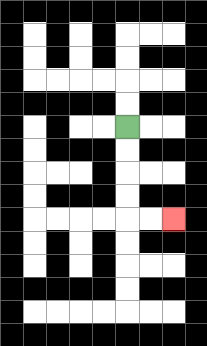{'start': '[5, 5]', 'end': '[7, 9]', 'path_directions': 'D,D,D,D,R,R', 'path_coordinates': '[[5, 5], [5, 6], [5, 7], [5, 8], [5, 9], [6, 9], [7, 9]]'}